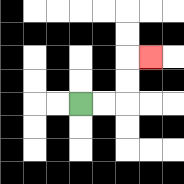{'start': '[3, 4]', 'end': '[6, 2]', 'path_directions': 'R,R,U,U,R', 'path_coordinates': '[[3, 4], [4, 4], [5, 4], [5, 3], [5, 2], [6, 2]]'}